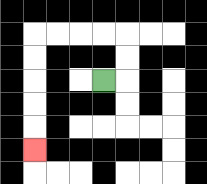{'start': '[4, 3]', 'end': '[1, 6]', 'path_directions': 'R,U,U,L,L,L,L,D,D,D,D,D', 'path_coordinates': '[[4, 3], [5, 3], [5, 2], [5, 1], [4, 1], [3, 1], [2, 1], [1, 1], [1, 2], [1, 3], [1, 4], [1, 5], [1, 6]]'}